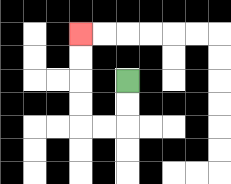{'start': '[5, 3]', 'end': '[3, 1]', 'path_directions': 'D,D,L,L,U,U,U,U', 'path_coordinates': '[[5, 3], [5, 4], [5, 5], [4, 5], [3, 5], [3, 4], [3, 3], [3, 2], [3, 1]]'}